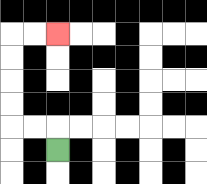{'start': '[2, 6]', 'end': '[2, 1]', 'path_directions': 'U,L,L,U,U,U,U,R,R', 'path_coordinates': '[[2, 6], [2, 5], [1, 5], [0, 5], [0, 4], [0, 3], [0, 2], [0, 1], [1, 1], [2, 1]]'}